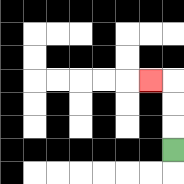{'start': '[7, 6]', 'end': '[6, 3]', 'path_directions': 'U,U,U,L', 'path_coordinates': '[[7, 6], [7, 5], [7, 4], [7, 3], [6, 3]]'}